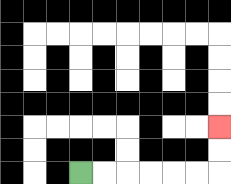{'start': '[3, 7]', 'end': '[9, 5]', 'path_directions': 'R,R,R,R,R,R,U,U', 'path_coordinates': '[[3, 7], [4, 7], [5, 7], [6, 7], [7, 7], [8, 7], [9, 7], [9, 6], [9, 5]]'}